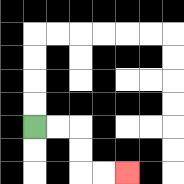{'start': '[1, 5]', 'end': '[5, 7]', 'path_directions': 'R,R,D,D,R,R', 'path_coordinates': '[[1, 5], [2, 5], [3, 5], [3, 6], [3, 7], [4, 7], [5, 7]]'}